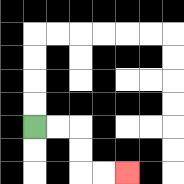{'start': '[1, 5]', 'end': '[5, 7]', 'path_directions': 'R,R,D,D,R,R', 'path_coordinates': '[[1, 5], [2, 5], [3, 5], [3, 6], [3, 7], [4, 7], [5, 7]]'}